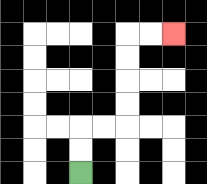{'start': '[3, 7]', 'end': '[7, 1]', 'path_directions': 'U,U,R,R,U,U,U,U,R,R', 'path_coordinates': '[[3, 7], [3, 6], [3, 5], [4, 5], [5, 5], [5, 4], [5, 3], [5, 2], [5, 1], [6, 1], [7, 1]]'}